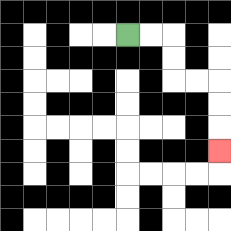{'start': '[5, 1]', 'end': '[9, 6]', 'path_directions': 'R,R,D,D,R,R,D,D,D', 'path_coordinates': '[[5, 1], [6, 1], [7, 1], [7, 2], [7, 3], [8, 3], [9, 3], [9, 4], [9, 5], [9, 6]]'}